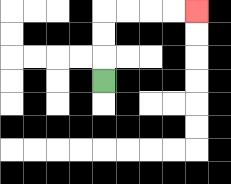{'start': '[4, 3]', 'end': '[8, 0]', 'path_directions': 'U,U,U,R,R,R,R', 'path_coordinates': '[[4, 3], [4, 2], [4, 1], [4, 0], [5, 0], [6, 0], [7, 0], [8, 0]]'}